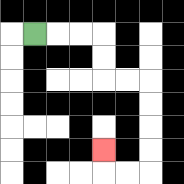{'start': '[1, 1]', 'end': '[4, 6]', 'path_directions': 'R,R,R,D,D,R,R,D,D,D,D,L,L,U', 'path_coordinates': '[[1, 1], [2, 1], [3, 1], [4, 1], [4, 2], [4, 3], [5, 3], [6, 3], [6, 4], [6, 5], [6, 6], [6, 7], [5, 7], [4, 7], [4, 6]]'}